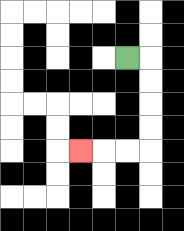{'start': '[5, 2]', 'end': '[3, 6]', 'path_directions': 'R,D,D,D,D,L,L,L', 'path_coordinates': '[[5, 2], [6, 2], [6, 3], [6, 4], [6, 5], [6, 6], [5, 6], [4, 6], [3, 6]]'}